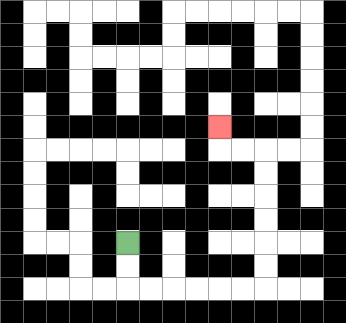{'start': '[5, 10]', 'end': '[9, 5]', 'path_directions': 'D,D,R,R,R,R,R,R,U,U,U,U,U,U,L,L,U', 'path_coordinates': '[[5, 10], [5, 11], [5, 12], [6, 12], [7, 12], [8, 12], [9, 12], [10, 12], [11, 12], [11, 11], [11, 10], [11, 9], [11, 8], [11, 7], [11, 6], [10, 6], [9, 6], [9, 5]]'}